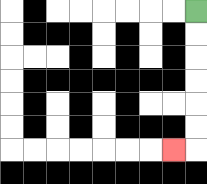{'start': '[8, 0]', 'end': '[7, 6]', 'path_directions': 'D,D,D,D,D,D,L', 'path_coordinates': '[[8, 0], [8, 1], [8, 2], [8, 3], [8, 4], [8, 5], [8, 6], [7, 6]]'}